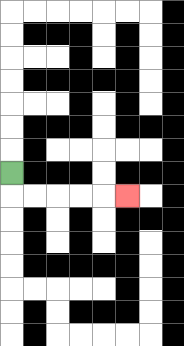{'start': '[0, 7]', 'end': '[5, 8]', 'path_directions': 'D,R,R,R,R,R', 'path_coordinates': '[[0, 7], [0, 8], [1, 8], [2, 8], [3, 8], [4, 8], [5, 8]]'}